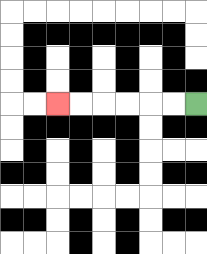{'start': '[8, 4]', 'end': '[2, 4]', 'path_directions': 'L,L,L,L,L,L', 'path_coordinates': '[[8, 4], [7, 4], [6, 4], [5, 4], [4, 4], [3, 4], [2, 4]]'}